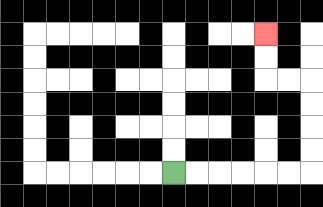{'start': '[7, 7]', 'end': '[11, 1]', 'path_directions': 'R,R,R,R,R,R,U,U,U,U,L,L,U,U', 'path_coordinates': '[[7, 7], [8, 7], [9, 7], [10, 7], [11, 7], [12, 7], [13, 7], [13, 6], [13, 5], [13, 4], [13, 3], [12, 3], [11, 3], [11, 2], [11, 1]]'}